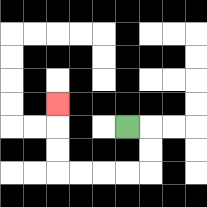{'start': '[5, 5]', 'end': '[2, 4]', 'path_directions': 'R,D,D,L,L,L,L,U,U,U', 'path_coordinates': '[[5, 5], [6, 5], [6, 6], [6, 7], [5, 7], [4, 7], [3, 7], [2, 7], [2, 6], [2, 5], [2, 4]]'}